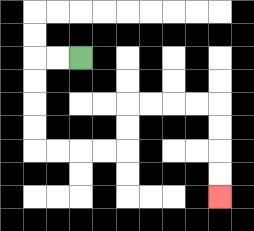{'start': '[3, 2]', 'end': '[9, 8]', 'path_directions': 'L,L,D,D,D,D,R,R,R,R,U,U,R,R,R,R,D,D,D,D', 'path_coordinates': '[[3, 2], [2, 2], [1, 2], [1, 3], [1, 4], [1, 5], [1, 6], [2, 6], [3, 6], [4, 6], [5, 6], [5, 5], [5, 4], [6, 4], [7, 4], [8, 4], [9, 4], [9, 5], [9, 6], [9, 7], [9, 8]]'}